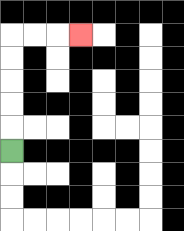{'start': '[0, 6]', 'end': '[3, 1]', 'path_directions': 'U,U,U,U,U,R,R,R', 'path_coordinates': '[[0, 6], [0, 5], [0, 4], [0, 3], [0, 2], [0, 1], [1, 1], [2, 1], [3, 1]]'}